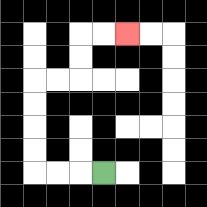{'start': '[4, 7]', 'end': '[5, 1]', 'path_directions': 'L,L,L,U,U,U,U,R,R,U,U,R,R', 'path_coordinates': '[[4, 7], [3, 7], [2, 7], [1, 7], [1, 6], [1, 5], [1, 4], [1, 3], [2, 3], [3, 3], [3, 2], [3, 1], [4, 1], [5, 1]]'}